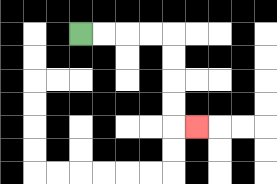{'start': '[3, 1]', 'end': '[8, 5]', 'path_directions': 'R,R,R,R,D,D,D,D,R', 'path_coordinates': '[[3, 1], [4, 1], [5, 1], [6, 1], [7, 1], [7, 2], [7, 3], [7, 4], [7, 5], [8, 5]]'}